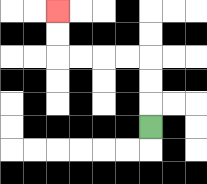{'start': '[6, 5]', 'end': '[2, 0]', 'path_directions': 'U,U,U,L,L,L,L,U,U', 'path_coordinates': '[[6, 5], [6, 4], [6, 3], [6, 2], [5, 2], [4, 2], [3, 2], [2, 2], [2, 1], [2, 0]]'}